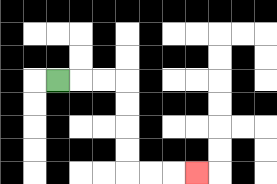{'start': '[2, 3]', 'end': '[8, 7]', 'path_directions': 'R,R,R,D,D,D,D,R,R,R', 'path_coordinates': '[[2, 3], [3, 3], [4, 3], [5, 3], [5, 4], [5, 5], [5, 6], [5, 7], [6, 7], [7, 7], [8, 7]]'}